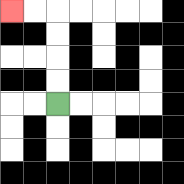{'start': '[2, 4]', 'end': '[0, 0]', 'path_directions': 'U,U,U,U,L,L', 'path_coordinates': '[[2, 4], [2, 3], [2, 2], [2, 1], [2, 0], [1, 0], [0, 0]]'}